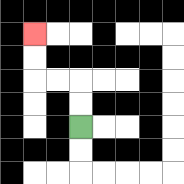{'start': '[3, 5]', 'end': '[1, 1]', 'path_directions': 'U,U,L,L,U,U', 'path_coordinates': '[[3, 5], [3, 4], [3, 3], [2, 3], [1, 3], [1, 2], [1, 1]]'}